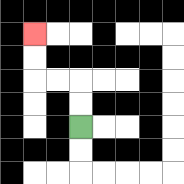{'start': '[3, 5]', 'end': '[1, 1]', 'path_directions': 'U,U,L,L,U,U', 'path_coordinates': '[[3, 5], [3, 4], [3, 3], [2, 3], [1, 3], [1, 2], [1, 1]]'}